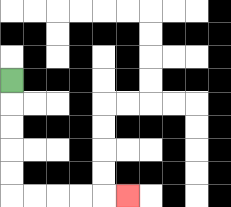{'start': '[0, 3]', 'end': '[5, 8]', 'path_directions': 'D,D,D,D,D,R,R,R,R,R', 'path_coordinates': '[[0, 3], [0, 4], [0, 5], [0, 6], [0, 7], [0, 8], [1, 8], [2, 8], [3, 8], [4, 8], [5, 8]]'}